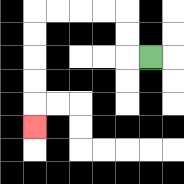{'start': '[6, 2]', 'end': '[1, 5]', 'path_directions': 'L,U,U,L,L,L,L,D,D,D,D,D', 'path_coordinates': '[[6, 2], [5, 2], [5, 1], [5, 0], [4, 0], [3, 0], [2, 0], [1, 0], [1, 1], [1, 2], [1, 3], [1, 4], [1, 5]]'}